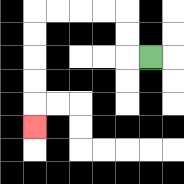{'start': '[6, 2]', 'end': '[1, 5]', 'path_directions': 'L,U,U,L,L,L,L,D,D,D,D,D', 'path_coordinates': '[[6, 2], [5, 2], [5, 1], [5, 0], [4, 0], [3, 0], [2, 0], [1, 0], [1, 1], [1, 2], [1, 3], [1, 4], [1, 5]]'}